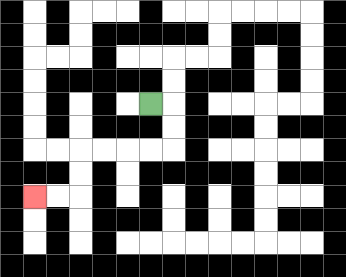{'start': '[6, 4]', 'end': '[1, 8]', 'path_directions': 'R,D,D,L,L,L,L,D,D,L,L', 'path_coordinates': '[[6, 4], [7, 4], [7, 5], [7, 6], [6, 6], [5, 6], [4, 6], [3, 6], [3, 7], [3, 8], [2, 8], [1, 8]]'}